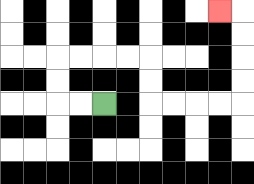{'start': '[4, 4]', 'end': '[9, 0]', 'path_directions': 'L,L,U,U,R,R,R,R,D,D,R,R,R,R,U,U,U,U,L', 'path_coordinates': '[[4, 4], [3, 4], [2, 4], [2, 3], [2, 2], [3, 2], [4, 2], [5, 2], [6, 2], [6, 3], [6, 4], [7, 4], [8, 4], [9, 4], [10, 4], [10, 3], [10, 2], [10, 1], [10, 0], [9, 0]]'}